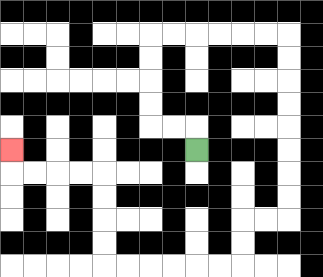{'start': '[8, 6]', 'end': '[0, 6]', 'path_directions': 'U,L,L,U,U,U,U,R,R,R,R,R,R,D,D,D,D,D,D,D,D,L,L,D,D,L,L,L,L,L,L,U,U,U,U,L,L,L,L,U', 'path_coordinates': '[[8, 6], [8, 5], [7, 5], [6, 5], [6, 4], [6, 3], [6, 2], [6, 1], [7, 1], [8, 1], [9, 1], [10, 1], [11, 1], [12, 1], [12, 2], [12, 3], [12, 4], [12, 5], [12, 6], [12, 7], [12, 8], [12, 9], [11, 9], [10, 9], [10, 10], [10, 11], [9, 11], [8, 11], [7, 11], [6, 11], [5, 11], [4, 11], [4, 10], [4, 9], [4, 8], [4, 7], [3, 7], [2, 7], [1, 7], [0, 7], [0, 6]]'}